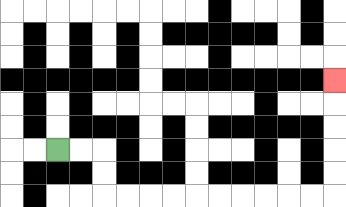{'start': '[2, 6]', 'end': '[14, 3]', 'path_directions': 'R,R,D,D,R,R,R,R,R,R,R,R,R,R,U,U,U,U,U', 'path_coordinates': '[[2, 6], [3, 6], [4, 6], [4, 7], [4, 8], [5, 8], [6, 8], [7, 8], [8, 8], [9, 8], [10, 8], [11, 8], [12, 8], [13, 8], [14, 8], [14, 7], [14, 6], [14, 5], [14, 4], [14, 3]]'}